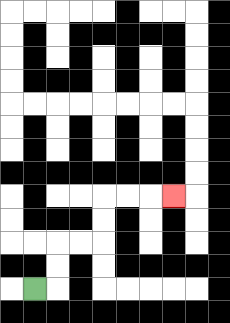{'start': '[1, 12]', 'end': '[7, 8]', 'path_directions': 'R,U,U,R,R,U,U,R,R,R', 'path_coordinates': '[[1, 12], [2, 12], [2, 11], [2, 10], [3, 10], [4, 10], [4, 9], [4, 8], [5, 8], [6, 8], [7, 8]]'}